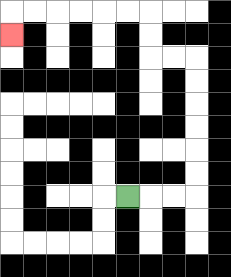{'start': '[5, 8]', 'end': '[0, 1]', 'path_directions': 'R,R,R,U,U,U,U,U,U,L,L,U,U,L,L,L,L,L,L,D', 'path_coordinates': '[[5, 8], [6, 8], [7, 8], [8, 8], [8, 7], [8, 6], [8, 5], [8, 4], [8, 3], [8, 2], [7, 2], [6, 2], [6, 1], [6, 0], [5, 0], [4, 0], [3, 0], [2, 0], [1, 0], [0, 0], [0, 1]]'}